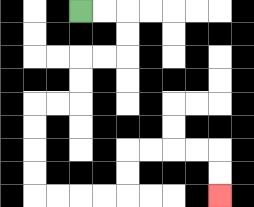{'start': '[3, 0]', 'end': '[9, 8]', 'path_directions': 'R,R,D,D,L,L,D,D,L,L,D,D,D,D,R,R,R,R,U,U,R,R,R,R,D,D', 'path_coordinates': '[[3, 0], [4, 0], [5, 0], [5, 1], [5, 2], [4, 2], [3, 2], [3, 3], [3, 4], [2, 4], [1, 4], [1, 5], [1, 6], [1, 7], [1, 8], [2, 8], [3, 8], [4, 8], [5, 8], [5, 7], [5, 6], [6, 6], [7, 6], [8, 6], [9, 6], [9, 7], [9, 8]]'}